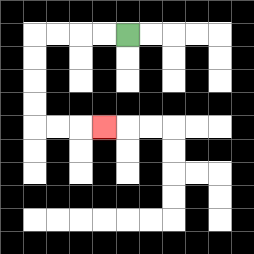{'start': '[5, 1]', 'end': '[4, 5]', 'path_directions': 'L,L,L,L,D,D,D,D,R,R,R', 'path_coordinates': '[[5, 1], [4, 1], [3, 1], [2, 1], [1, 1], [1, 2], [1, 3], [1, 4], [1, 5], [2, 5], [3, 5], [4, 5]]'}